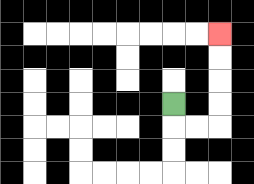{'start': '[7, 4]', 'end': '[9, 1]', 'path_directions': 'D,R,R,U,U,U,U', 'path_coordinates': '[[7, 4], [7, 5], [8, 5], [9, 5], [9, 4], [9, 3], [9, 2], [9, 1]]'}